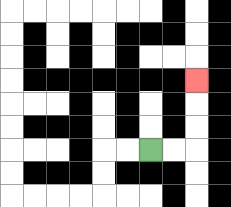{'start': '[6, 6]', 'end': '[8, 3]', 'path_directions': 'R,R,U,U,U', 'path_coordinates': '[[6, 6], [7, 6], [8, 6], [8, 5], [8, 4], [8, 3]]'}